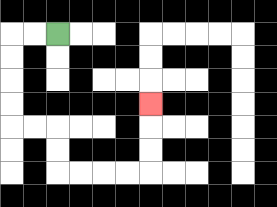{'start': '[2, 1]', 'end': '[6, 4]', 'path_directions': 'L,L,D,D,D,D,R,R,D,D,R,R,R,R,U,U,U', 'path_coordinates': '[[2, 1], [1, 1], [0, 1], [0, 2], [0, 3], [0, 4], [0, 5], [1, 5], [2, 5], [2, 6], [2, 7], [3, 7], [4, 7], [5, 7], [6, 7], [6, 6], [6, 5], [6, 4]]'}